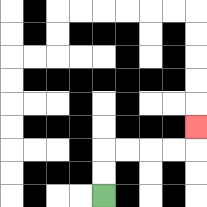{'start': '[4, 8]', 'end': '[8, 5]', 'path_directions': 'U,U,R,R,R,R,U', 'path_coordinates': '[[4, 8], [4, 7], [4, 6], [5, 6], [6, 6], [7, 6], [8, 6], [8, 5]]'}